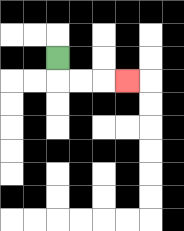{'start': '[2, 2]', 'end': '[5, 3]', 'path_directions': 'D,R,R,R', 'path_coordinates': '[[2, 2], [2, 3], [3, 3], [4, 3], [5, 3]]'}